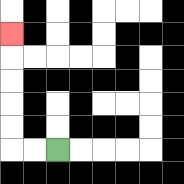{'start': '[2, 6]', 'end': '[0, 1]', 'path_directions': 'L,L,U,U,U,U,U', 'path_coordinates': '[[2, 6], [1, 6], [0, 6], [0, 5], [0, 4], [0, 3], [0, 2], [0, 1]]'}